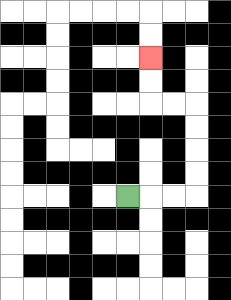{'start': '[5, 8]', 'end': '[6, 2]', 'path_directions': 'R,R,R,U,U,U,U,L,L,U,U', 'path_coordinates': '[[5, 8], [6, 8], [7, 8], [8, 8], [8, 7], [8, 6], [8, 5], [8, 4], [7, 4], [6, 4], [6, 3], [6, 2]]'}